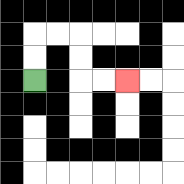{'start': '[1, 3]', 'end': '[5, 3]', 'path_directions': 'U,U,R,R,D,D,R,R', 'path_coordinates': '[[1, 3], [1, 2], [1, 1], [2, 1], [3, 1], [3, 2], [3, 3], [4, 3], [5, 3]]'}